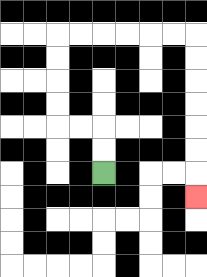{'start': '[4, 7]', 'end': '[8, 8]', 'path_directions': 'U,U,L,L,U,U,U,U,R,R,R,R,R,R,D,D,D,D,D,D,D', 'path_coordinates': '[[4, 7], [4, 6], [4, 5], [3, 5], [2, 5], [2, 4], [2, 3], [2, 2], [2, 1], [3, 1], [4, 1], [5, 1], [6, 1], [7, 1], [8, 1], [8, 2], [8, 3], [8, 4], [8, 5], [8, 6], [8, 7], [8, 8]]'}